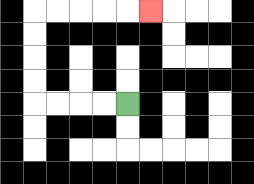{'start': '[5, 4]', 'end': '[6, 0]', 'path_directions': 'L,L,L,L,U,U,U,U,R,R,R,R,R', 'path_coordinates': '[[5, 4], [4, 4], [3, 4], [2, 4], [1, 4], [1, 3], [1, 2], [1, 1], [1, 0], [2, 0], [3, 0], [4, 0], [5, 0], [6, 0]]'}